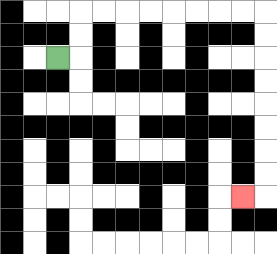{'start': '[2, 2]', 'end': '[10, 8]', 'path_directions': 'R,U,U,R,R,R,R,R,R,R,R,D,D,D,D,D,D,D,D,L', 'path_coordinates': '[[2, 2], [3, 2], [3, 1], [3, 0], [4, 0], [5, 0], [6, 0], [7, 0], [8, 0], [9, 0], [10, 0], [11, 0], [11, 1], [11, 2], [11, 3], [11, 4], [11, 5], [11, 6], [11, 7], [11, 8], [10, 8]]'}